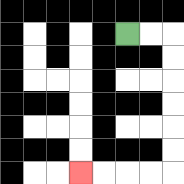{'start': '[5, 1]', 'end': '[3, 7]', 'path_directions': 'R,R,D,D,D,D,D,D,L,L,L,L', 'path_coordinates': '[[5, 1], [6, 1], [7, 1], [7, 2], [7, 3], [7, 4], [7, 5], [7, 6], [7, 7], [6, 7], [5, 7], [4, 7], [3, 7]]'}